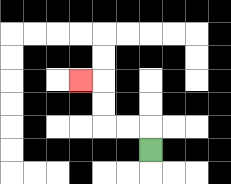{'start': '[6, 6]', 'end': '[3, 3]', 'path_directions': 'U,L,L,U,U,L', 'path_coordinates': '[[6, 6], [6, 5], [5, 5], [4, 5], [4, 4], [4, 3], [3, 3]]'}